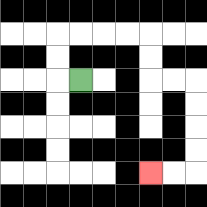{'start': '[3, 3]', 'end': '[6, 7]', 'path_directions': 'L,U,U,R,R,R,R,D,D,R,R,D,D,D,D,L,L', 'path_coordinates': '[[3, 3], [2, 3], [2, 2], [2, 1], [3, 1], [4, 1], [5, 1], [6, 1], [6, 2], [6, 3], [7, 3], [8, 3], [8, 4], [8, 5], [8, 6], [8, 7], [7, 7], [6, 7]]'}